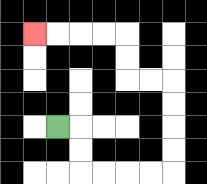{'start': '[2, 5]', 'end': '[1, 1]', 'path_directions': 'R,D,D,R,R,R,R,U,U,U,U,L,L,U,U,L,L,L,L', 'path_coordinates': '[[2, 5], [3, 5], [3, 6], [3, 7], [4, 7], [5, 7], [6, 7], [7, 7], [7, 6], [7, 5], [7, 4], [7, 3], [6, 3], [5, 3], [5, 2], [5, 1], [4, 1], [3, 1], [2, 1], [1, 1]]'}